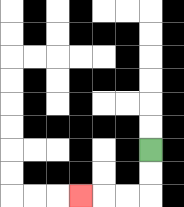{'start': '[6, 6]', 'end': '[3, 8]', 'path_directions': 'D,D,L,L,L', 'path_coordinates': '[[6, 6], [6, 7], [6, 8], [5, 8], [4, 8], [3, 8]]'}